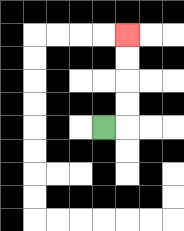{'start': '[4, 5]', 'end': '[5, 1]', 'path_directions': 'R,U,U,U,U', 'path_coordinates': '[[4, 5], [5, 5], [5, 4], [5, 3], [5, 2], [5, 1]]'}